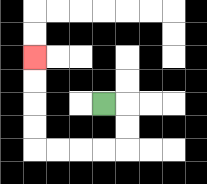{'start': '[4, 4]', 'end': '[1, 2]', 'path_directions': 'R,D,D,L,L,L,L,U,U,U,U', 'path_coordinates': '[[4, 4], [5, 4], [5, 5], [5, 6], [4, 6], [3, 6], [2, 6], [1, 6], [1, 5], [1, 4], [1, 3], [1, 2]]'}